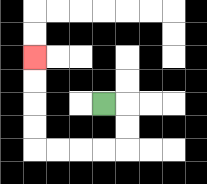{'start': '[4, 4]', 'end': '[1, 2]', 'path_directions': 'R,D,D,L,L,L,L,U,U,U,U', 'path_coordinates': '[[4, 4], [5, 4], [5, 5], [5, 6], [4, 6], [3, 6], [2, 6], [1, 6], [1, 5], [1, 4], [1, 3], [1, 2]]'}